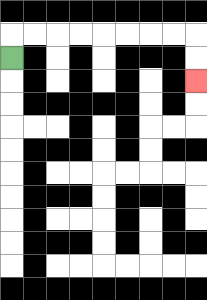{'start': '[0, 2]', 'end': '[8, 3]', 'path_directions': 'U,R,R,R,R,R,R,R,R,D,D', 'path_coordinates': '[[0, 2], [0, 1], [1, 1], [2, 1], [3, 1], [4, 1], [5, 1], [6, 1], [7, 1], [8, 1], [8, 2], [8, 3]]'}